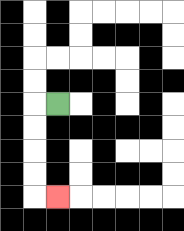{'start': '[2, 4]', 'end': '[2, 8]', 'path_directions': 'L,D,D,D,D,R', 'path_coordinates': '[[2, 4], [1, 4], [1, 5], [1, 6], [1, 7], [1, 8], [2, 8]]'}